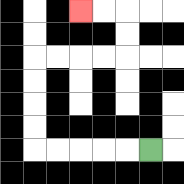{'start': '[6, 6]', 'end': '[3, 0]', 'path_directions': 'L,L,L,L,L,U,U,U,U,R,R,R,R,U,U,L,L', 'path_coordinates': '[[6, 6], [5, 6], [4, 6], [3, 6], [2, 6], [1, 6], [1, 5], [1, 4], [1, 3], [1, 2], [2, 2], [3, 2], [4, 2], [5, 2], [5, 1], [5, 0], [4, 0], [3, 0]]'}